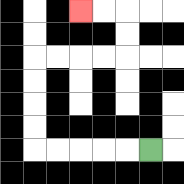{'start': '[6, 6]', 'end': '[3, 0]', 'path_directions': 'L,L,L,L,L,U,U,U,U,R,R,R,R,U,U,L,L', 'path_coordinates': '[[6, 6], [5, 6], [4, 6], [3, 6], [2, 6], [1, 6], [1, 5], [1, 4], [1, 3], [1, 2], [2, 2], [3, 2], [4, 2], [5, 2], [5, 1], [5, 0], [4, 0], [3, 0]]'}